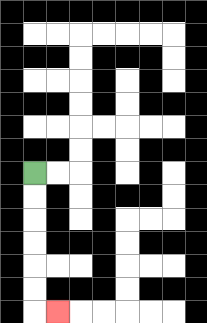{'start': '[1, 7]', 'end': '[2, 13]', 'path_directions': 'D,D,D,D,D,D,R', 'path_coordinates': '[[1, 7], [1, 8], [1, 9], [1, 10], [1, 11], [1, 12], [1, 13], [2, 13]]'}